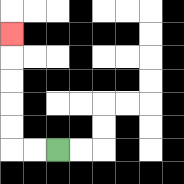{'start': '[2, 6]', 'end': '[0, 1]', 'path_directions': 'L,L,U,U,U,U,U', 'path_coordinates': '[[2, 6], [1, 6], [0, 6], [0, 5], [0, 4], [0, 3], [0, 2], [0, 1]]'}